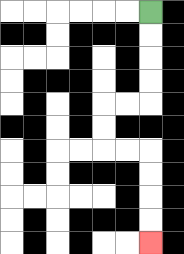{'start': '[6, 0]', 'end': '[6, 10]', 'path_directions': 'D,D,D,D,L,L,D,D,R,R,D,D,D,D', 'path_coordinates': '[[6, 0], [6, 1], [6, 2], [6, 3], [6, 4], [5, 4], [4, 4], [4, 5], [4, 6], [5, 6], [6, 6], [6, 7], [6, 8], [6, 9], [6, 10]]'}